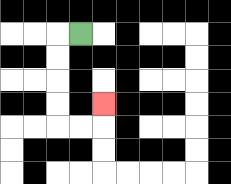{'start': '[3, 1]', 'end': '[4, 4]', 'path_directions': 'L,D,D,D,D,R,R,U', 'path_coordinates': '[[3, 1], [2, 1], [2, 2], [2, 3], [2, 4], [2, 5], [3, 5], [4, 5], [4, 4]]'}